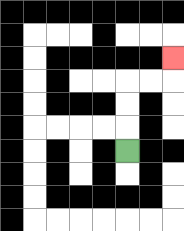{'start': '[5, 6]', 'end': '[7, 2]', 'path_directions': 'U,U,U,R,R,U', 'path_coordinates': '[[5, 6], [5, 5], [5, 4], [5, 3], [6, 3], [7, 3], [7, 2]]'}